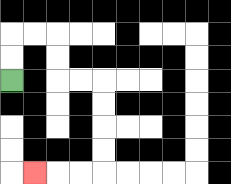{'start': '[0, 3]', 'end': '[1, 7]', 'path_directions': 'U,U,R,R,D,D,R,R,D,D,D,D,L,L,L', 'path_coordinates': '[[0, 3], [0, 2], [0, 1], [1, 1], [2, 1], [2, 2], [2, 3], [3, 3], [4, 3], [4, 4], [4, 5], [4, 6], [4, 7], [3, 7], [2, 7], [1, 7]]'}